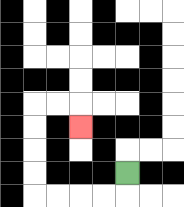{'start': '[5, 7]', 'end': '[3, 5]', 'path_directions': 'D,L,L,L,L,U,U,U,U,R,R,D', 'path_coordinates': '[[5, 7], [5, 8], [4, 8], [3, 8], [2, 8], [1, 8], [1, 7], [1, 6], [1, 5], [1, 4], [2, 4], [3, 4], [3, 5]]'}